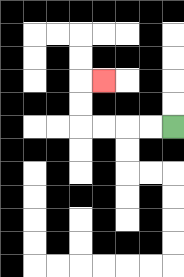{'start': '[7, 5]', 'end': '[4, 3]', 'path_directions': 'L,L,L,L,U,U,R', 'path_coordinates': '[[7, 5], [6, 5], [5, 5], [4, 5], [3, 5], [3, 4], [3, 3], [4, 3]]'}